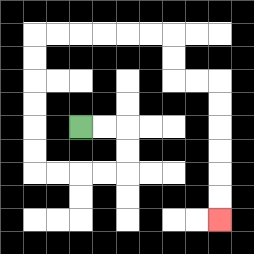{'start': '[3, 5]', 'end': '[9, 9]', 'path_directions': 'R,R,D,D,L,L,L,L,U,U,U,U,U,U,R,R,R,R,R,R,D,D,R,R,D,D,D,D,D,D', 'path_coordinates': '[[3, 5], [4, 5], [5, 5], [5, 6], [5, 7], [4, 7], [3, 7], [2, 7], [1, 7], [1, 6], [1, 5], [1, 4], [1, 3], [1, 2], [1, 1], [2, 1], [3, 1], [4, 1], [5, 1], [6, 1], [7, 1], [7, 2], [7, 3], [8, 3], [9, 3], [9, 4], [9, 5], [9, 6], [9, 7], [9, 8], [9, 9]]'}